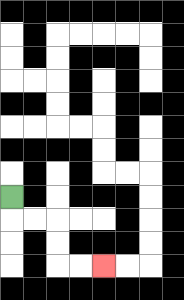{'start': '[0, 8]', 'end': '[4, 11]', 'path_directions': 'D,R,R,D,D,R,R', 'path_coordinates': '[[0, 8], [0, 9], [1, 9], [2, 9], [2, 10], [2, 11], [3, 11], [4, 11]]'}